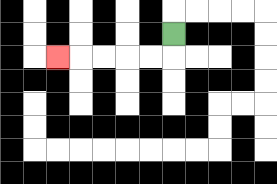{'start': '[7, 1]', 'end': '[2, 2]', 'path_directions': 'D,L,L,L,L,L', 'path_coordinates': '[[7, 1], [7, 2], [6, 2], [5, 2], [4, 2], [3, 2], [2, 2]]'}